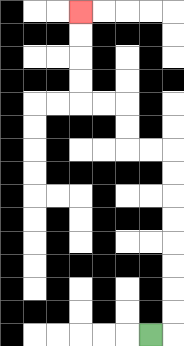{'start': '[6, 14]', 'end': '[3, 0]', 'path_directions': 'R,U,U,U,U,U,U,U,U,L,L,U,U,L,L,U,U,U,U', 'path_coordinates': '[[6, 14], [7, 14], [7, 13], [7, 12], [7, 11], [7, 10], [7, 9], [7, 8], [7, 7], [7, 6], [6, 6], [5, 6], [5, 5], [5, 4], [4, 4], [3, 4], [3, 3], [3, 2], [3, 1], [3, 0]]'}